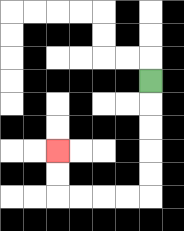{'start': '[6, 3]', 'end': '[2, 6]', 'path_directions': 'D,D,D,D,D,L,L,L,L,U,U', 'path_coordinates': '[[6, 3], [6, 4], [6, 5], [6, 6], [6, 7], [6, 8], [5, 8], [4, 8], [3, 8], [2, 8], [2, 7], [2, 6]]'}